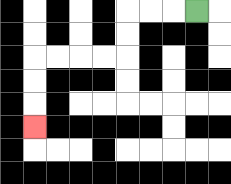{'start': '[8, 0]', 'end': '[1, 5]', 'path_directions': 'L,L,L,D,D,L,L,L,L,D,D,D', 'path_coordinates': '[[8, 0], [7, 0], [6, 0], [5, 0], [5, 1], [5, 2], [4, 2], [3, 2], [2, 2], [1, 2], [1, 3], [1, 4], [1, 5]]'}